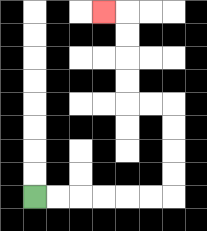{'start': '[1, 8]', 'end': '[4, 0]', 'path_directions': 'R,R,R,R,R,R,U,U,U,U,L,L,U,U,U,U,L', 'path_coordinates': '[[1, 8], [2, 8], [3, 8], [4, 8], [5, 8], [6, 8], [7, 8], [7, 7], [7, 6], [7, 5], [7, 4], [6, 4], [5, 4], [5, 3], [5, 2], [5, 1], [5, 0], [4, 0]]'}